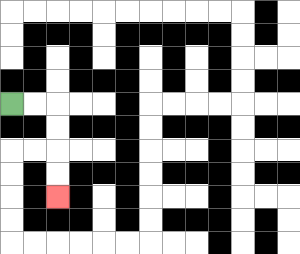{'start': '[0, 4]', 'end': '[2, 8]', 'path_directions': 'R,R,D,D,D,D', 'path_coordinates': '[[0, 4], [1, 4], [2, 4], [2, 5], [2, 6], [2, 7], [2, 8]]'}